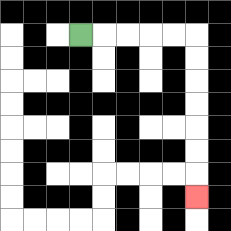{'start': '[3, 1]', 'end': '[8, 8]', 'path_directions': 'R,R,R,R,R,D,D,D,D,D,D,D', 'path_coordinates': '[[3, 1], [4, 1], [5, 1], [6, 1], [7, 1], [8, 1], [8, 2], [8, 3], [8, 4], [8, 5], [8, 6], [8, 7], [8, 8]]'}